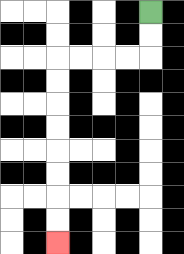{'start': '[6, 0]', 'end': '[2, 10]', 'path_directions': 'D,D,L,L,L,L,D,D,D,D,D,D,D,D', 'path_coordinates': '[[6, 0], [6, 1], [6, 2], [5, 2], [4, 2], [3, 2], [2, 2], [2, 3], [2, 4], [2, 5], [2, 6], [2, 7], [2, 8], [2, 9], [2, 10]]'}